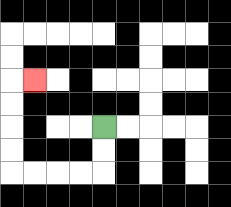{'start': '[4, 5]', 'end': '[1, 3]', 'path_directions': 'D,D,L,L,L,L,U,U,U,U,R', 'path_coordinates': '[[4, 5], [4, 6], [4, 7], [3, 7], [2, 7], [1, 7], [0, 7], [0, 6], [0, 5], [0, 4], [0, 3], [1, 3]]'}